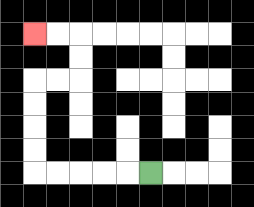{'start': '[6, 7]', 'end': '[1, 1]', 'path_directions': 'L,L,L,L,L,U,U,U,U,R,R,U,U,L,L', 'path_coordinates': '[[6, 7], [5, 7], [4, 7], [3, 7], [2, 7], [1, 7], [1, 6], [1, 5], [1, 4], [1, 3], [2, 3], [3, 3], [3, 2], [3, 1], [2, 1], [1, 1]]'}